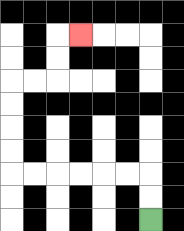{'start': '[6, 9]', 'end': '[3, 1]', 'path_directions': 'U,U,L,L,L,L,L,L,U,U,U,U,R,R,U,U,R', 'path_coordinates': '[[6, 9], [6, 8], [6, 7], [5, 7], [4, 7], [3, 7], [2, 7], [1, 7], [0, 7], [0, 6], [0, 5], [0, 4], [0, 3], [1, 3], [2, 3], [2, 2], [2, 1], [3, 1]]'}